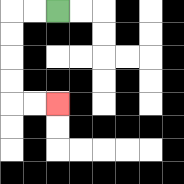{'start': '[2, 0]', 'end': '[2, 4]', 'path_directions': 'L,L,D,D,D,D,R,R', 'path_coordinates': '[[2, 0], [1, 0], [0, 0], [0, 1], [0, 2], [0, 3], [0, 4], [1, 4], [2, 4]]'}